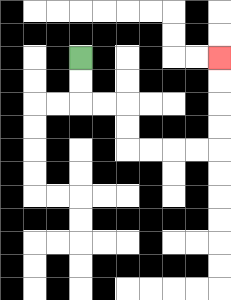{'start': '[3, 2]', 'end': '[9, 2]', 'path_directions': 'D,D,R,R,D,D,R,R,R,R,U,U,U,U', 'path_coordinates': '[[3, 2], [3, 3], [3, 4], [4, 4], [5, 4], [5, 5], [5, 6], [6, 6], [7, 6], [8, 6], [9, 6], [9, 5], [9, 4], [9, 3], [9, 2]]'}